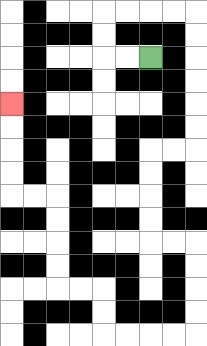{'start': '[6, 2]', 'end': '[0, 4]', 'path_directions': 'L,L,U,U,R,R,R,R,D,D,D,D,D,D,L,L,D,D,D,D,R,R,D,D,D,D,L,L,L,L,U,U,L,L,U,U,U,U,L,L,U,U,U,U', 'path_coordinates': '[[6, 2], [5, 2], [4, 2], [4, 1], [4, 0], [5, 0], [6, 0], [7, 0], [8, 0], [8, 1], [8, 2], [8, 3], [8, 4], [8, 5], [8, 6], [7, 6], [6, 6], [6, 7], [6, 8], [6, 9], [6, 10], [7, 10], [8, 10], [8, 11], [8, 12], [8, 13], [8, 14], [7, 14], [6, 14], [5, 14], [4, 14], [4, 13], [4, 12], [3, 12], [2, 12], [2, 11], [2, 10], [2, 9], [2, 8], [1, 8], [0, 8], [0, 7], [0, 6], [0, 5], [0, 4]]'}